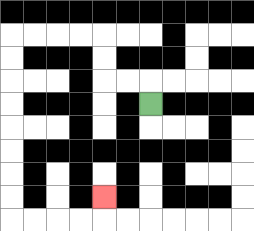{'start': '[6, 4]', 'end': '[4, 8]', 'path_directions': 'U,L,L,U,U,L,L,L,L,D,D,D,D,D,D,D,D,R,R,R,R,U', 'path_coordinates': '[[6, 4], [6, 3], [5, 3], [4, 3], [4, 2], [4, 1], [3, 1], [2, 1], [1, 1], [0, 1], [0, 2], [0, 3], [0, 4], [0, 5], [0, 6], [0, 7], [0, 8], [0, 9], [1, 9], [2, 9], [3, 9], [4, 9], [4, 8]]'}